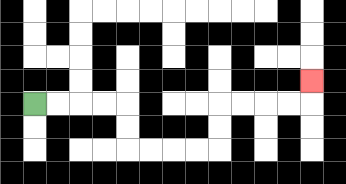{'start': '[1, 4]', 'end': '[13, 3]', 'path_directions': 'R,R,R,R,D,D,R,R,R,R,U,U,R,R,R,R,U', 'path_coordinates': '[[1, 4], [2, 4], [3, 4], [4, 4], [5, 4], [5, 5], [5, 6], [6, 6], [7, 6], [8, 6], [9, 6], [9, 5], [9, 4], [10, 4], [11, 4], [12, 4], [13, 4], [13, 3]]'}